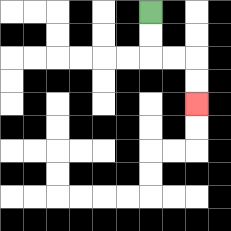{'start': '[6, 0]', 'end': '[8, 4]', 'path_directions': 'D,D,R,R,D,D', 'path_coordinates': '[[6, 0], [6, 1], [6, 2], [7, 2], [8, 2], [8, 3], [8, 4]]'}